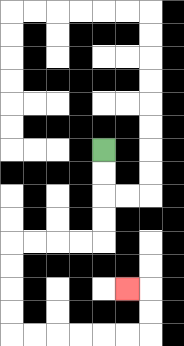{'start': '[4, 6]', 'end': '[5, 12]', 'path_directions': 'D,D,D,D,L,L,L,L,D,D,D,D,R,R,R,R,R,R,U,U,L', 'path_coordinates': '[[4, 6], [4, 7], [4, 8], [4, 9], [4, 10], [3, 10], [2, 10], [1, 10], [0, 10], [0, 11], [0, 12], [0, 13], [0, 14], [1, 14], [2, 14], [3, 14], [4, 14], [5, 14], [6, 14], [6, 13], [6, 12], [5, 12]]'}